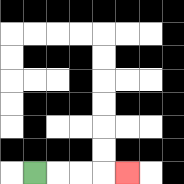{'start': '[1, 7]', 'end': '[5, 7]', 'path_directions': 'R,R,R,R', 'path_coordinates': '[[1, 7], [2, 7], [3, 7], [4, 7], [5, 7]]'}